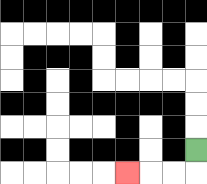{'start': '[8, 6]', 'end': '[5, 7]', 'path_directions': 'D,L,L,L', 'path_coordinates': '[[8, 6], [8, 7], [7, 7], [6, 7], [5, 7]]'}